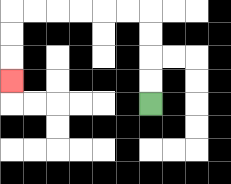{'start': '[6, 4]', 'end': '[0, 3]', 'path_directions': 'U,U,U,U,L,L,L,L,L,L,D,D,D', 'path_coordinates': '[[6, 4], [6, 3], [6, 2], [6, 1], [6, 0], [5, 0], [4, 0], [3, 0], [2, 0], [1, 0], [0, 0], [0, 1], [0, 2], [0, 3]]'}